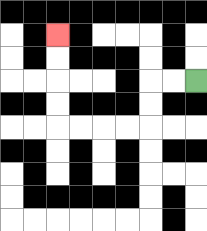{'start': '[8, 3]', 'end': '[2, 1]', 'path_directions': 'L,L,D,D,L,L,L,L,U,U,U,U', 'path_coordinates': '[[8, 3], [7, 3], [6, 3], [6, 4], [6, 5], [5, 5], [4, 5], [3, 5], [2, 5], [2, 4], [2, 3], [2, 2], [2, 1]]'}